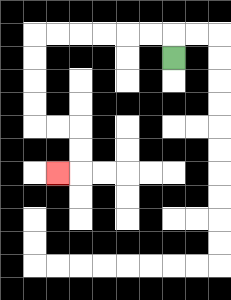{'start': '[7, 2]', 'end': '[2, 7]', 'path_directions': 'U,L,L,L,L,L,L,D,D,D,D,R,R,D,D,L', 'path_coordinates': '[[7, 2], [7, 1], [6, 1], [5, 1], [4, 1], [3, 1], [2, 1], [1, 1], [1, 2], [1, 3], [1, 4], [1, 5], [2, 5], [3, 5], [3, 6], [3, 7], [2, 7]]'}